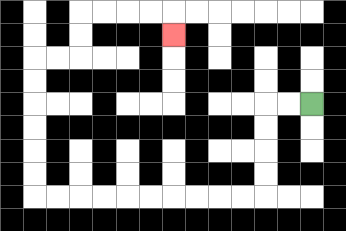{'start': '[13, 4]', 'end': '[7, 1]', 'path_directions': 'L,L,D,D,D,D,L,L,L,L,L,L,L,L,L,L,U,U,U,U,U,U,R,R,U,U,R,R,R,R,D', 'path_coordinates': '[[13, 4], [12, 4], [11, 4], [11, 5], [11, 6], [11, 7], [11, 8], [10, 8], [9, 8], [8, 8], [7, 8], [6, 8], [5, 8], [4, 8], [3, 8], [2, 8], [1, 8], [1, 7], [1, 6], [1, 5], [1, 4], [1, 3], [1, 2], [2, 2], [3, 2], [3, 1], [3, 0], [4, 0], [5, 0], [6, 0], [7, 0], [7, 1]]'}